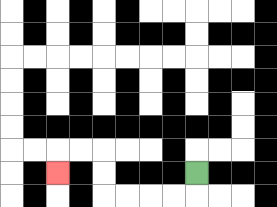{'start': '[8, 7]', 'end': '[2, 7]', 'path_directions': 'D,L,L,L,L,U,U,L,L,D', 'path_coordinates': '[[8, 7], [8, 8], [7, 8], [6, 8], [5, 8], [4, 8], [4, 7], [4, 6], [3, 6], [2, 6], [2, 7]]'}